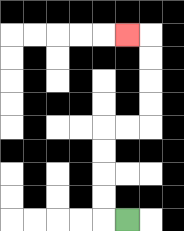{'start': '[5, 9]', 'end': '[5, 1]', 'path_directions': 'L,U,U,U,U,R,R,U,U,U,U,L', 'path_coordinates': '[[5, 9], [4, 9], [4, 8], [4, 7], [4, 6], [4, 5], [5, 5], [6, 5], [6, 4], [6, 3], [6, 2], [6, 1], [5, 1]]'}